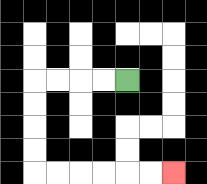{'start': '[5, 3]', 'end': '[7, 7]', 'path_directions': 'L,L,L,L,D,D,D,D,R,R,R,R,R,R', 'path_coordinates': '[[5, 3], [4, 3], [3, 3], [2, 3], [1, 3], [1, 4], [1, 5], [1, 6], [1, 7], [2, 7], [3, 7], [4, 7], [5, 7], [6, 7], [7, 7]]'}